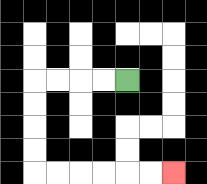{'start': '[5, 3]', 'end': '[7, 7]', 'path_directions': 'L,L,L,L,D,D,D,D,R,R,R,R,R,R', 'path_coordinates': '[[5, 3], [4, 3], [3, 3], [2, 3], [1, 3], [1, 4], [1, 5], [1, 6], [1, 7], [2, 7], [3, 7], [4, 7], [5, 7], [6, 7], [7, 7]]'}